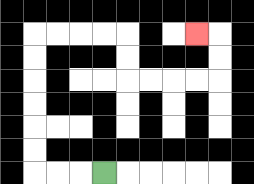{'start': '[4, 7]', 'end': '[8, 1]', 'path_directions': 'L,L,L,U,U,U,U,U,U,R,R,R,R,D,D,R,R,R,R,U,U,L', 'path_coordinates': '[[4, 7], [3, 7], [2, 7], [1, 7], [1, 6], [1, 5], [1, 4], [1, 3], [1, 2], [1, 1], [2, 1], [3, 1], [4, 1], [5, 1], [5, 2], [5, 3], [6, 3], [7, 3], [8, 3], [9, 3], [9, 2], [9, 1], [8, 1]]'}